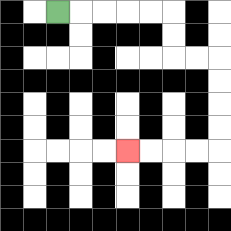{'start': '[2, 0]', 'end': '[5, 6]', 'path_directions': 'R,R,R,R,R,D,D,R,R,D,D,D,D,L,L,L,L', 'path_coordinates': '[[2, 0], [3, 0], [4, 0], [5, 0], [6, 0], [7, 0], [7, 1], [7, 2], [8, 2], [9, 2], [9, 3], [9, 4], [9, 5], [9, 6], [8, 6], [7, 6], [6, 6], [5, 6]]'}